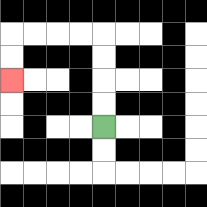{'start': '[4, 5]', 'end': '[0, 3]', 'path_directions': 'U,U,U,U,L,L,L,L,D,D', 'path_coordinates': '[[4, 5], [4, 4], [4, 3], [4, 2], [4, 1], [3, 1], [2, 1], [1, 1], [0, 1], [0, 2], [0, 3]]'}